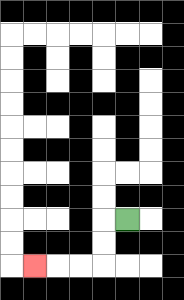{'start': '[5, 9]', 'end': '[1, 11]', 'path_directions': 'L,D,D,L,L,L', 'path_coordinates': '[[5, 9], [4, 9], [4, 10], [4, 11], [3, 11], [2, 11], [1, 11]]'}